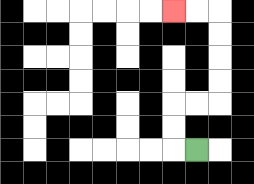{'start': '[8, 6]', 'end': '[7, 0]', 'path_directions': 'L,U,U,R,R,U,U,U,U,L,L', 'path_coordinates': '[[8, 6], [7, 6], [7, 5], [7, 4], [8, 4], [9, 4], [9, 3], [9, 2], [9, 1], [9, 0], [8, 0], [7, 0]]'}